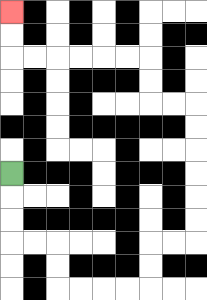{'start': '[0, 7]', 'end': '[0, 0]', 'path_directions': 'D,D,D,R,R,D,D,R,R,R,R,U,U,R,R,U,U,U,U,U,U,L,L,U,U,L,L,L,L,L,L,U,U', 'path_coordinates': '[[0, 7], [0, 8], [0, 9], [0, 10], [1, 10], [2, 10], [2, 11], [2, 12], [3, 12], [4, 12], [5, 12], [6, 12], [6, 11], [6, 10], [7, 10], [8, 10], [8, 9], [8, 8], [8, 7], [8, 6], [8, 5], [8, 4], [7, 4], [6, 4], [6, 3], [6, 2], [5, 2], [4, 2], [3, 2], [2, 2], [1, 2], [0, 2], [0, 1], [0, 0]]'}